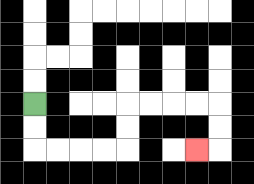{'start': '[1, 4]', 'end': '[8, 6]', 'path_directions': 'D,D,R,R,R,R,U,U,R,R,R,R,D,D,L', 'path_coordinates': '[[1, 4], [1, 5], [1, 6], [2, 6], [3, 6], [4, 6], [5, 6], [5, 5], [5, 4], [6, 4], [7, 4], [8, 4], [9, 4], [9, 5], [9, 6], [8, 6]]'}